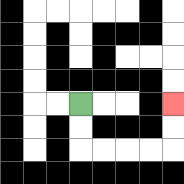{'start': '[3, 4]', 'end': '[7, 4]', 'path_directions': 'D,D,R,R,R,R,U,U', 'path_coordinates': '[[3, 4], [3, 5], [3, 6], [4, 6], [5, 6], [6, 6], [7, 6], [7, 5], [7, 4]]'}